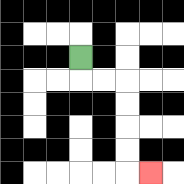{'start': '[3, 2]', 'end': '[6, 7]', 'path_directions': 'D,R,R,D,D,D,D,R', 'path_coordinates': '[[3, 2], [3, 3], [4, 3], [5, 3], [5, 4], [5, 5], [5, 6], [5, 7], [6, 7]]'}